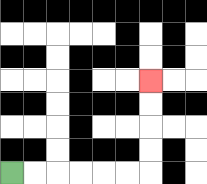{'start': '[0, 7]', 'end': '[6, 3]', 'path_directions': 'R,R,R,R,R,R,U,U,U,U', 'path_coordinates': '[[0, 7], [1, 7], [2, 7], [3, 7], [4, 7], [5, 7], [6, 7], [6, 6], [6, 5], [6, 4], [6, 3]]'}